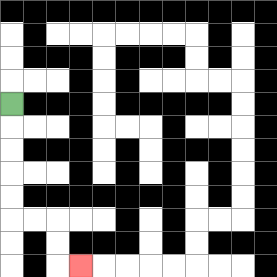{'start': '[0, 4]', 'end': '[3, 11]', 'path_directions': 'D,D,D,D,D,R,R,D,D,R', 'path_coordinates': '[[0, 4], [0, 5], [0, 6], [0, 7], [0, 8], [0, 9], [1, 9], [2, 9], [2, 10], [2, 11], [3, 11]]'}